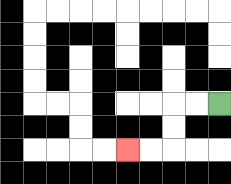{'start': '[9, 4]', 'end': '[5, 6]', 'path_directions': 'L,L,D,D,L,L', 'path_coordinates': '[[9, 4], [8, 4], [7, 4], [7, 5], [7, 6], [6, 6], [5, 6]]'}